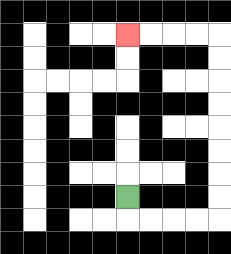{'start': '[5, 8]', 'end': '[5, 1]', 'path_directions': 'D,R,R,R,R,U,U,U,U,U,U,U,U,L,L,L,L', 'path_coordinates': '[[5, 8], [5, 9], [6, 9], [7, 9], [8, 9], [9, 9], [9, 8], [9, 7], [9, 6], [9, 5], [9, 4], [9, 3], [9, 2], [9, 1], [8, 1], [7, 1], [6, 1], [5, 1]]'}